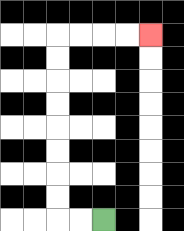{'start': '[4, 9]', 'end': '[6, 1]', 'path_directions': 'L,L,U,U,U,U,U,U,U,U,R,R,R,R', 'path_coordinates': '[[4, 9], [3, 9], [2, 9], [2, 8], [2, 7], [2, 6], [2, 5], [2, 4], [2, 3], [2, 2], [2, 1], [3, 1], [4, 1], [5, 1], [6, 1]]'}